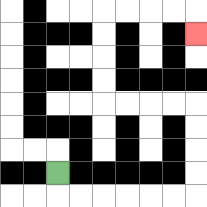{'start': '[2, 7]', 'end': '[8, 1]', 'path_directions': 'D,R,R,R,R,R,R,U,U,U,U,L,L,L,L,U,U,U,U,R,R,R,R,D', 'path_coordinates': '[[2, 7], [2, 8], [3, 8], [4, 8], [5, 8], [6, 8], [7, 8], [8, 8], [8, 7], [8, 6], [8, 5], [8, 4], [7, 4], [6, 4], [5, 4], [4, 4], [4, 3], [4, 2], [4, 1], [4, 0], [5, 0], [6, 0], [7, 0], [8, 0], [8, 1]]'}